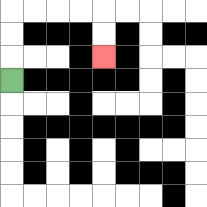{'start': '[0, 3]', 'end': '[4, 2]', 'path_directions': 'U,U,U,R,R,R,R,D,D', 'path_coordinates': '[[0, 3], [0, 2], [0, 1], [0, 0], [1, 0], [2, 0], [3, 0], [4, 0], [4, 1], [4, 2]]'}